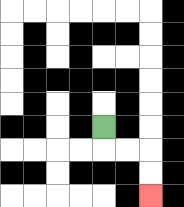{'start': '[4, 5]', 'end': '[6, 8]', 'path_directions': 'D,R,R,D,D', 'path_coordinates': '[[4, 5], [4, 6], [5, 6], [6, 6], [6, 7], [6, 8]]'}